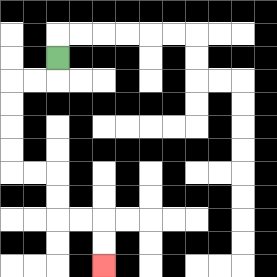{'start': '[2, 2]', 'end': '[4, 11]', 'path_directions': 'D,L,L,D,D,D,D,R,R,D,D,R,R,D,D', 'path_coordinates': '[[2, 2], [2, 3], [1, 3], [0, 3], [0, 4], [0, 5], [0, 6], [0, 7], [1, 7], [2, 7], [2, 8], [2, 9], [3, 9], [4, 9], [4, 10], [4, 11]]'}